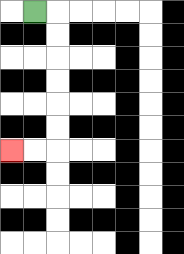{'start': '[1, 0]', 'end': '[0, 6]', 'path_directions': 'R,D,D,D,D,D,D,L,L', 'path_coordinates': '[[1, 0], [2, 0], [2, 1], [2, 2], [2, 3], [2, 4], [2, 5], [2, 6], [1, 6], [0, 6]]'}